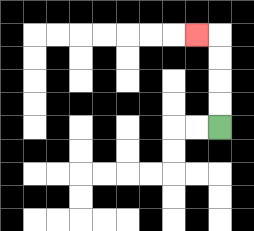{'start': '[9, 5]', 'end': '[8, 1]', 'path_directions': 'U,U,U,U,L', 'path_coordinates': '[[9, 5], [9, 4], [9, 3], [9, 2], [9, 1], [8, 1]]'}